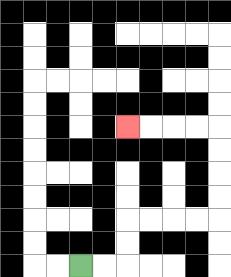{'start': '[3, 11]', 'end': '[5, 5]', 'path_directions': 'R,R,U,U,R,R,R,R,U,U,U,U,L,L,L,L', 'path_coordinates': '[[3, 11], [4, 11], [5, 11], [5, 10], [5, 9], [6, 9], [7, 9], [8, 9], [9, 9], [9, 8], [9, 7], [9, 6], [9, 5], [8, 5], [7, 5], [6, 5], [5, 5]]'}